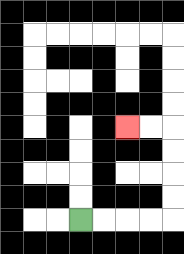{'start': '[3, 9]', 'end': '[5, 5]', 'path_directions': 'R,R,R,R,U,U,U,U,L,L', 'path_coordinates': '[[3, 9], [4, 9], [5, 9], [6, 9], [7, 9], [7, 8], [7, 7], [7, 6], [7, 5], [6, 5], [5, 5]]'}